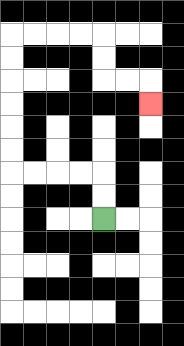{'start': '[4, 9]', 'end': '[6, 4]', 'path_directions': 'U,U,L,L,L,L,U,U,U,U,U,U,R,R,R,R,D,D,R,R,D', 'path_coordinates': '[[4, 9], [4, 8], [4, 7], [3, 7], [2, 7], [1, 7], [0, 7], [0, 6], [0, 5], [0, 4], [0, 3], [0, 2], [0, 1], [1, 1], [2, 1], [3, 1], [4, 1], [4, 2], [4, 3], [5, 3], [6, 3], [6, 4]]'}